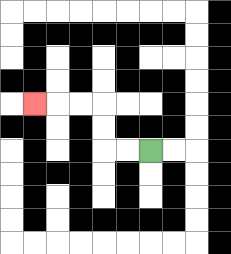{'start': '[6, 6]', 'end': '[1, 4]', 'path_directions': 'L,L,U,U,L,L,L', 'path_coordinates': '[[6, 6], [5, 6], [4, 6], [4, 5], [4, 4], [3, 4], [2, 4], [1, 4]]'}